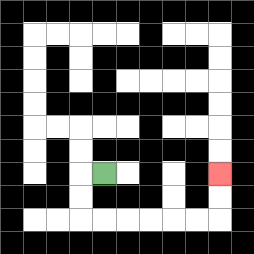{'start': '[4, 7]', 'end': '[9, 7]', 'path_directions': 'L,D,D,R,R,R,R,R,R,U,U', 'path_coordinates': '[[4, 7], [3, 7], [3, 8], [3, 9], [4, 9], [5, 9], [6, 9], [7, 9], [8, 9], [9, 9], [9, 8], [9, 7]]'}